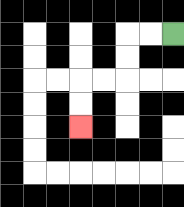{'start': '[7, 1]', 'end': '[3, 5]', 'path_directions': 'L,L,D,D,L,L,D,D', 'path_coordinates': '[[7, 1], [6, 1], [5, 1], [5, 2], [5, 3], [4, 3], [3, 3], [3, 4], [3, 5]]'}